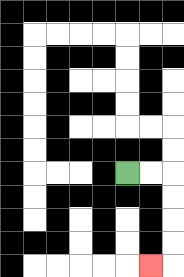{'start': '[5, 7]', 'end': '[6, 11]', 'path_directions': 'R,R,D,D,D,D,L', 'path_coordinates': '[[5, 7], [6, 7], [7, 7], [7, 8], [7, 9], [7, 10], [7, 11], [6, 11]]'}